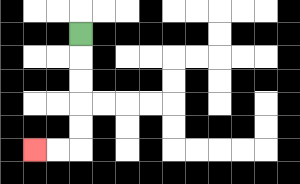{'start': '[3, 1]', 'end': '[1, 6]', 'path_directions': 'D,D,D,D,D,L,L', 'path_coordinates': '[[3, 1], [3, 2], [3, 3], [3, 4], [3, 5], [3, 6], [2, 6], [1, 6]]'}